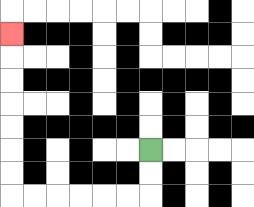{'start': '[6, 6]', 'end': '[0, 1]', 'path_directions': 'D,D,L,L,L,L,L,L,U,U,U,U,U,U,U', 'path_coordinates': '[[6, 6], [6, 7], [6, 8], [5, 8], [4, 8], [3, 8], [2, 8], [1, 8], [0, 8], [0, 7], [0, 6], [0, 5], [0, 4], [0, 3], [0, 2], [0, 1]]'}